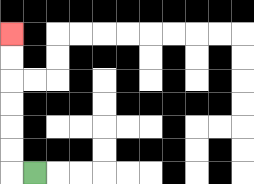{'start': '[1, 7]', 'end': '[0, 1]', 'path_directions': 'L,U,U,U,U,U,U', 'path_coordinates': '[[1, 7], [0, 7], [0, 6], [0, 5], [0, 4], [0, 3], [0, 2], [0, 1]]'}